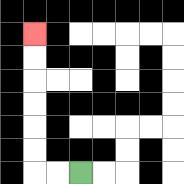{'start': '[3, 7]', 'end': '[1, 1]', 'path_directions': 'L,L,U,U,U,U,U,U', 'path_coordinates': '[[3, 7], [2, 7], [1, 7], [1, 6], [1, 5], [1, 4], [1, 3], [1, 2], [1, 1]]'}